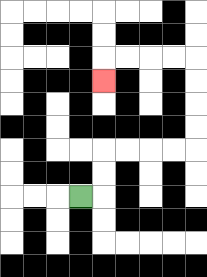{'start': '[3, 8]', 'end': '[4, 3]', 'path_directions': 'R,U,U,R,R,R,R,U,U,U,U,L,L,L,L,D', 'path_coordinates': '[[3, 8], [4, 8], [4, 7], [4, 6], [5, 6], [6, 6], [7, 6], [8, 6], [8, 5], [8, 4], [8, 3], [8, 2], [7, 2], [6, 2], [5, 2], [4, 2], [4, 3]]'}